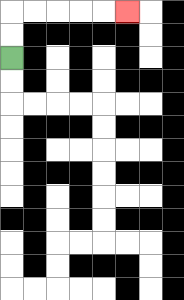{'start': '[0, 2]', 'end': '[5, 0]', 'path_directions': 'U,U,R,R,R,R,R', 'path_coordinates': '[[0, 2], [0, 1], [0, 0], [1, 0], [2, 0], [3, 0], [4, 0], [5, 0]]'}